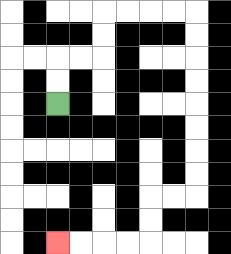{'start': '[2, 4]', 'end': '[2, 10]', 'path_directions': 'U,U,R,R,U,U,R,R,R,R,D,D,D,D,D,D,D,D,L,L,D,D,L,L,L,L', 'path_coordinates': '[[2, 4], [2, 3], [2, 2], [3, 2], [4, 2], [4, 1], [4, 0], [5, 0], [6, 0], [7, 0], [8, 0], [8, 1], [8, 2], [8, 3], [8, 4], [8, 5], [8, 6], [8, 7], [8, 8], [7, 8], [6, 8], [6, 9], [6, 10], [5, 10], [4, 10], [3, 10], [2, 10]]'}